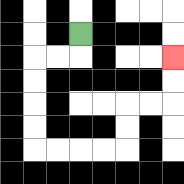{'start': '[3, 1]', 'end': '[7, 2]', 'path_directions': 'D,L,L,D,D,D,D,R,R,R,R,U,U,R,R,U,U', 'path_coordinates': '[[3, 1], [3, 2], [2, 2], [1, 2], [1, 3], [1, 4], [1, 5], [1, 6], [2, 6], [3, 6], [4, 6], [5, 6], [5, 5], [5, 4], [6, 4], [7, 4], [7, 3], [7, 2]]'}